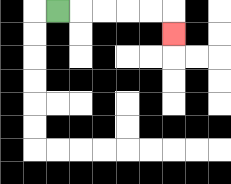{'start': '[2, 0]', 'end': '[7, 1]', 'path_directions': 'R,R,R,R,R,D', 'path_coordinates': '[[2, 0], [3, 0], [4, 0], [5, 0], [6, 0], [7, 0], [7, 1]]'}